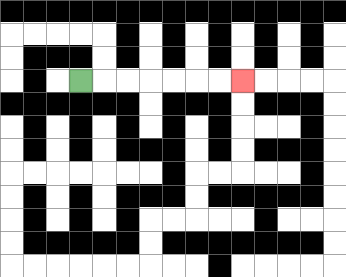{'start': '[3, 3]', 'end': '[10, 3]', 'path_directions': 'R,R,R,R,R,R,R', 'path_coordinates': '[[3, 3], [4, 3], [5, 3], [6, 3], [7, 3], [8, 3], [9, 3], [10, 3]]'}